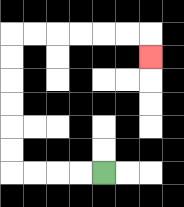{'start': '[4, 7]', 'end': '[6, 2]', 'path_directions': 'L,L,L,L,U,U,U,U,U,U,R,R,R,R,R,R,D', 'path_coordinates': '[[4, 7], [3, 7], [2, 7], [1, 7], [0, 7], [0, 6], [0, 5], [0, 4], [0, 3], [0, 2], [0, 1], [1, 1], [2, 1], [3, 1], [4, 1], [5, 1], [6, 1], [6, 2]]'}